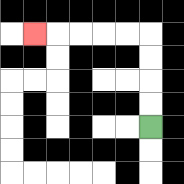{'start': '[6, 5]', 'end': '[1, 1]', 'path_directions': 'U,U,U,U,L,L,L,L,L', 'path_coordinates': '[[6, 5], [6, 4], [6, 3], [6, 2], [6, 1], [5, 1], [4, 1], [3, 1], [2, 1], [1, 1]]'}